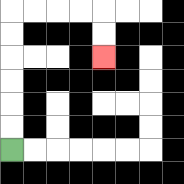{'start': '[0, 6]', 'end': '[4, 2]', 'path_directions': 'U,U,U,U,U,U,R,R,R,R,D,D', 'path_coordinates': '[[0, 6], [0, 5], [0, 4], [0, 3], [0, 2], [0, 1], [0, 0], [1, 0], [2, 0], [3, 0], [4, 0], [4, 1], [4, 2]]'}